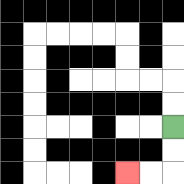{'start': '[7, 5]', 'end': '[5, 7]', 'path_directions': 'D,D,L,L', 'path_coordinates': '[[7, 5], [7, 6], [7, 7], [6, 7], [5, 7]]'}